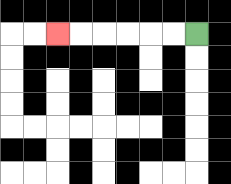{'start': '[8, 1]', 'end': '[2, 1]', 'path_directions': 'L,L,L,L,L,L', 'path_coordinates': '[[8, 1], [7, 1], [6, 1], [5, 1], [4, 1], [3, 1], [2, 1]]'}